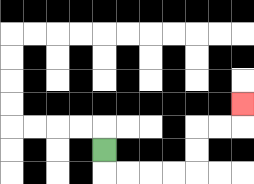{'start': '[4, 6]', 'end': '[10, 4]', 'path_directions': 'D,R,R,R,R,U,U,R,R,U', 'path_coordinates': '[[4, 6], [4, 7], [5, 7], [6, 7], [7, 7], [8, 7], [8, 6], [8, 5], [9, 5], [10, 5], [10, 4]]'}